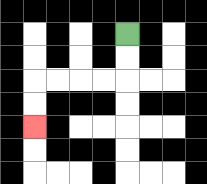{'start': '[5, 1]', 'end': '[1, 5]', 'path_directions': 'D,D,L,L,L,L,D,D', 'path_coordinates': '[[5, 1], [5, 2], [5, 3], [4, 3], [3, 3], [2, 3], [1, 3], [1, 4], [1, 5]]'}